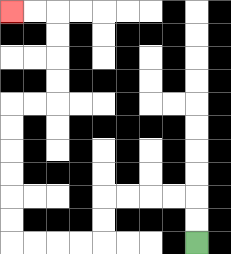{'start': '[8, 10]', 'end': '[0, 0]', 'path_directions': 'U,U,L,L,L,L,D,D,L,L,L,L,U,U,U,U,U,U,R,R,U,U,U,U,L,L', 'path_coordinates': '[[8, 10], [8, 9], [8, 8], [7, 8], [6, 8], [5, 8], [4, 8], [4, 9], [4, 10], [3, 10], [2, 10], [1, 10], [0, 10], [0, 9], [0, 8], [0, 7], [0, 6], [0, 5], [0, 4], [1, 4], [2, 4], [2, 3], [2, 2], [2, 1], [2, 0], [1, 0], [0, 0]]'}